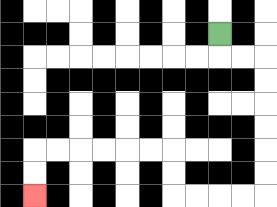{'start': '[9, 1]', 'end': '[1, 8]', 'path_directions': 'D,R,R,D,D,D,D,D,D,L,L,L,L,U,U,L,L,L,L,L,L,D,D', 'path_coordinates': '[[9, 1], [9, 2], [10, 2], [11, 2], [11, 3], [11, 4], [11, 5], [11, 6], [11, 7], [11, 8], [10, 8], [9, 8], [8, 8], [7, 8], [7, 7], [7, 6], [6, 6], [5, 6], [4, 6], [3, 6], [2, 6], [1, 6], [1, 7], [1, 8]]'}